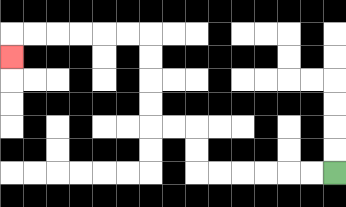{'start': '[14, 7]', 'end': '[0, 2]', 'path_directions': 'L,L,L,L,L,L,U,U,L,L,U,U,U,U,L,L,L,L,L,L,D', 'path_coordinates': '[[14, 7], [13, 7], [12, 7], [11, 7], [10, 7], [9, 7], [8, 7], [8, 6], [8, 5], [7, 5], [6, 5], [6, 4], [6, 3], [6, 2], [6, 1], [5, 1], [4, 1], [3, 1], [2, 1], [1, 1], [0, 1], [0, 2]]'}